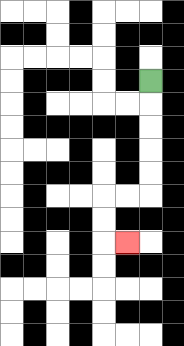{'start': '[6, 3]', 'end': '[5, 10]', 'path_directions': 'D,D,D,D,D,L,L,D,D,R', 'path_coordinates': '[[6, 3], [6, 4], [6, 5], [6, 6], [6, 7], [6, 8], [5, 8], [4, 8], [4, 9], [4, 10], [5, 10]]'}